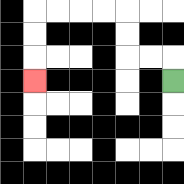{'start': '[7, 3]', 'end': '[1, 3]', 'path_directions': 'U,L,L,U,U,L,L,L,L,D,D,D', 'path_coordinates': '[[7, 3], [7, 2], [6, 2], [5, 2], [5, 1], [5, 0], [4, 0], [3, 0], [2, 0], [1, 0], [1, 1], [1, 2], [1, 3]]'}